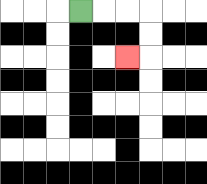{'start': '[3, 0]', 'end': '[5, 2]', 'path_directions': 'R,R,R,D,D,L', 'path_coordinates': '[[3, 0], [4, 0], [5, 0], [6, 0], [6, 1], [6, 2], [5, 2]]'}